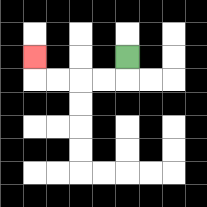{'start': '[5, 2]', 'end': '[1, 2]', 'path_directions': 'D,L,L,L,L,U', 'path_coordinates': '[[5, 2], [5, 3], [4, 3], [3, 3], [2, 3], [1, 3], [1, 2]]'}